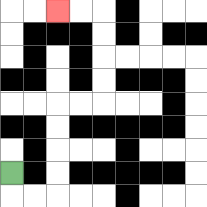{'start': '[0, 7]', 'end': '[2, 0]', 'path_directions': 'D,R,R,U,U,U,U,R,R,U,U,U,U,L,L', 'path_coordinates': '[[0, 7], [0, 8], [1, 8], [2, 8], [2, 7], [2, 6], [2, 5], [2, 4], [3, 4], [4, 4], [4, 3], [4, 2], [4, 1], [4, 0], [3, 0], [2, 0]]'}